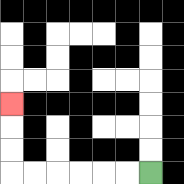{'start': '[6, 7]', 'end': '[0, 4]', 'path_directions': 'L,L,L,L,L,L,U,U,U', 'path_coordinates': '[[6, 7], [5, 7], [4, 7], [3, 7], [2, 7], [1, 7], [0, 7], [0, 6], [0, 5], [0, 4]]'}